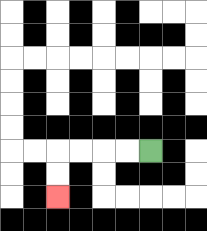{'start': '[6, 6]', 'end': '[2, 8]', 'path_directions': 'L,L,L,L,D,D', 'path_coordinates': '[[6, 6], [5, 6], [4, 6], [3, 6], [2, 6], [2, 7], [2, 8]]'}